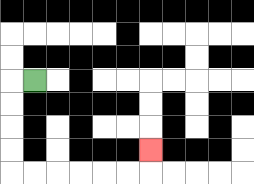{'start': '[1, 3]', 'end': '[6, 6]', 'path_directions': 'L,D,D,D,D,R,R,R,R,R,R,U', 'path_coordinates': '[[1, 3], [0, 3], [0, 4], [0, 5], [0, 6], [0, 7], [1, 7], [2, 7], [3, 7], [4, 7], [5, 7], [6, 7], [6, 6]]'}